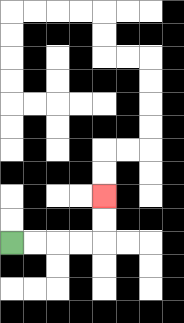{'start': '[0, 10]', 'end': '[4, 8]', 'path_directions': 'R,R,R,R,U,U', 'path_coordinates': '[[0, 10], [1, 10], [2, 10], [3, 10], [4, 10], [4, 9], [4, 8]]'}